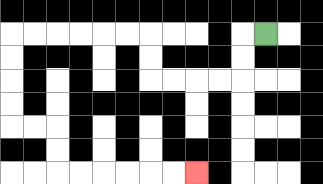{'start': '[11, 1]', 'end': '[8, 7]', 'path_directions': 'L,D,D,L,L,L,L,U,U,L,L,L,L,L,L,D,D,D,D,R,R,D,D,R,R,R,R,R,R', 'path_coordinates': '[[11, 1], [10, 1], [10, 2], [10, 3], [9, 3], [8, 3], [7, 3], [6, 3], [6, 2], [6, 1], [5, 1], [4, 1], [3, 1], [2, 1], [1, 1], [0, 1], [0, 2], [0, 3], [0, 4], [0, 5], [1, 5], [2, 5], [2, 6], [2, 7], [3, 7], [4, 7], [5, 7], [6, 7], [7, 7], [8, 7]]'}